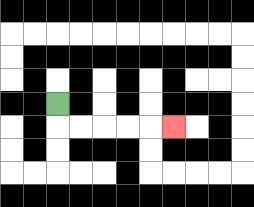{'start': '[2, 4]', 'end': '[7, 5]', 'path_directions': 'D,R,R,R,R,R', 'path_coordinates': '[[2, 4], [2, 5], [3, 5], [4, 5], [5, 5], [6, 5], [7, 5]]'}